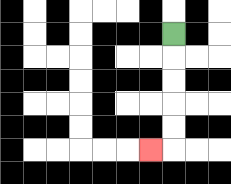{'start': '[7, 1]', 'end': '[6, 6]', 'path_directions': 'D,D,D,D,D,L', 'path_coordinates': '[[7, 1], [7, 2], [7, 3], [7, 4], [7, 5], [7, 6], [6, 6]]'}